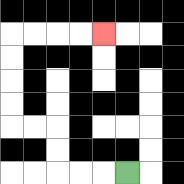{'start': '[5, 7]', 'end': '[4, 1]', 'path_directions': 'L,L,L,U,U,L,L,U,U,U,U,R,R,R,R', 'path_coordinates': '[[5, 7], [4, 7], [3, 7], [2, 7], [2, 6], [2, 5], [1, 5], [0, 5], [0, 4], [0, 3], [0, 2], [0, 1], [1, 1], [2, 1], [3, 1], [4, 1]]'}